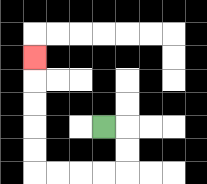{'start': '[4, 5]', 'end': '[1, 2]', 'path_directions': 'R,D,D,L,L,L,L,U,U,U,U,U', 'path_coordinates': '[[4, 5], [5, 5], [5, 6], [5, 7], [4, 7], [3, 7], [2, 7], [1, 7], [1, 6], [1, 5], [1, 4], [1, 3], [1, 2]]'}